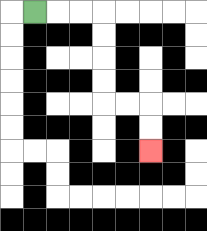{'start': '[1, 0]', 'end': '[6, 6]', 'path_directions': 'R,R,R,D,D,D,D,R,R,D,D', 'path_coordinates': '[[1, 0], [2, 0], [3, 0], [4, 0], [4, 1], [4, 2], [4, 3], [4, 4], [5, 4], [6, 4], [6, 5], [6, 6]]'}